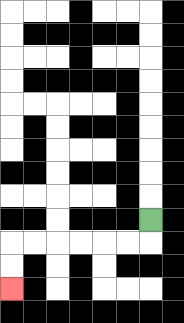{'start': '[6, 9]', 'end': '[0, 12]', 'path_directions': 'D,L,L,L,L,L,L,D,D', 'path_coordinates': '[[6, 9], [6, 10], [5, 10], [4, 10], [3, 10], [2, 10], [1, 10], [0, 10], [0, 11], [0, 12]]'}